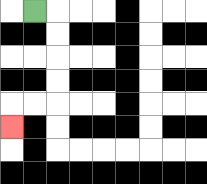{'start': '[1, 0]', 'end': '[0, 5]', 'path_directions': 'R,D,D,D,D,L,L,D', 'path_coordinates': '[[1, 0], [2, 0], [2, 1], [2, 2], [2, 3], [2, 4], [1, 4], [0, 4], [0, 5]]'}